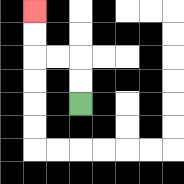{'start': '[3, 4]', 'end': '[1, 0]', 'path_directions': 'U,U,L,L,U,U', 'path_coordinates': '[[3, 4], [3, 3], [3, 2], [2, 2], [1, 2], [1, 1], [1, 0]]'}